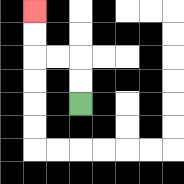{'start': '[3, 4]', 'end': '[1, 0]', 'path_directions': 'U,U,L,L,U,U', 'path_coordinates': '[[3, 4], [3, 3], [3, 2], [2, 2], [1, 2], [1, 1], [1, 0]]'}